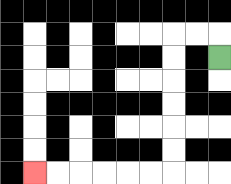{'start': '[9, 2]', 'end': '[1, 7]', 'path_directions': 'U,L,L,D,D,D,D,D,D,L,L,L,L,L,L', 'path_coordinates': '[[9, 2], [9, 1], [8, 1], [7, 1], [7, 2], [7, 3], [7, 4], [7, 5], [7, 6], [7, 7], [6, 7], [5, 7], [4, 7], [3, 7], [2, 7], [1, 7]]'}